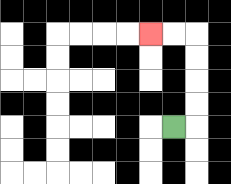{'start': '[7, 5]', 'end': '[6, 1]', 'path_directions': 'R,U,U,U,U,L,L', 'path_coordinates': '[[7, 5], [8, 5], [8, 4], [8, 3], [8, 2], [8, 1], [7, 1], [6, 1]]'}